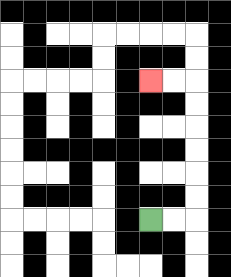{'start': '[6, 9]', 'end': '[6, 3]', 'path_directions': 'R,R,U,U,U,U,U,U,L,L', 'path_coordinates': '[[6, 9], [7, 9], [8, 9], [8, 8], [8, 7], [8, 6], [8, 5], [8, 4], [8, 3], [7, 3], [6, 3]]'}